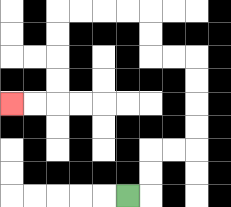{'start': '[5, 8]', 'end': '[0, 4]', 'path_directions': 'R,U,U,R,R,U,U,U,U,L,L,U,U,L,L,L,L,D,D,D,D,L,L', 'path_coordinates': '[[5, 8], [6, 8], [6, 7], [6, 6], [7, 6], [8, 6], [8, 5], [8, 4], [8, 3], [8, 2], [7, 2], [6, 2], [6, 1], [6, 0], [5, 0], [4, 0], [3, 0], [2, 0], [2, 1], [2, 2], [2, 3], [2, 4], [1, 4], [0, 4]]'}